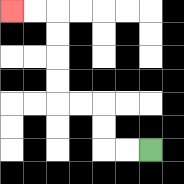{'start': '[6, 6]', 'end': '[0, 0]', 'path_directions': 'L,L,U,U,L,L,U,U,U,U,L,L', 'path_coordinates': '[[6, 6], [5, 6], [4, 6], [4, 5], [4, 4], [3, 4], [2, 4], [2, 3], [2, 2], [2, 1], [2, 0], [1, 0], [0, 0]]'}